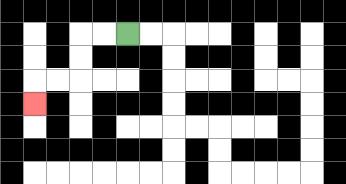{'start': '[5, 1]', 'end': '[1, 4]', 'path_directions': 'L,L,D,D,L,L,D', 'path_coordinates': '[[5, 1], [4, 1], [3, 1], [3, 2], [3, 3], [2, 3], [1, 3], [1, 4]]'}